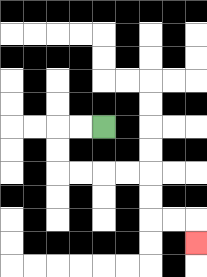{'start': '[4, 5]', 'end': '[8, 10]', 'path_directions': 'L,L,D,D,R,R,R,R,D,D,R,R,D', 'path_coordinates': '[[4, 5], [3, 5], [2, 5], [2, 6], [2, 7], [3, 7], [4, 7], [5, 7], [6, 7], [6, 8], [6, 9], [7, 9], [8, 9], [8, 10]]'}